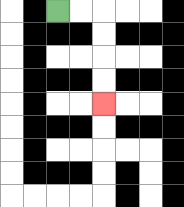{'start': '[2, 0]', 'end': '[4, 4]', 'path_directions': 'R,R,D,D,D,D', 'path_coordinates': '[[2, 0], [3, 0], [4, 0], [4, 1], [4, 2], [4, 3], [4, 4]]'}